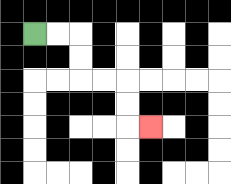{'start': '[1, 1]', 'end': '[6, 5]', 'path_directions': 'R,R,D,D,R,R,D,D,R', 'path_coordinates': '[[1, 1], [2, 1], [3, 1], [3, 2], [3, 3], [4, 3], [5, 3], [5, 4], [5, 5], [6, 5]]'}